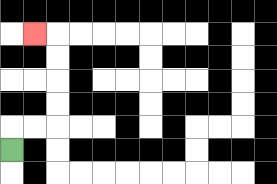{'start': '[0, 6]', 'end': '[1, 1]', 'path_directions': 'U,R,R,U,U,U,U,L', 'path_coordinates': '[[0, 6], [0, 5], [1, 5], [2, 5], [2, 4], [2, 3], [2, 2], [2, 1], [1, 1]]'}